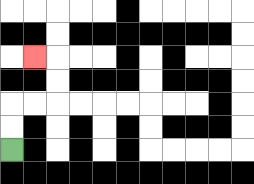{'start': '[0, 6]', 'end': '[1, 2]', 'path_directions': 'U,U,R,R,U,U,L', 'path_coordinates': '[[0, 6], [0, 5], [0, 4], [1, 4], [2, 4], [2, 3], [2, 2], [1, 2]]'}